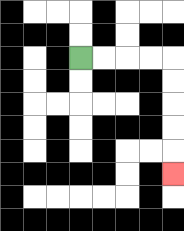{'start': '[3, 2]', 'end': '[7, 7]', 'path_directions': 'R,R,R,R,D,D,D,D,D', 'path_coordinates': '[[3, 2], [4, 2], [5, 2], [6, 2], [7, 2], [7, 3], [7, 4], [7, 5], [7, 6], [7, 7]]'}